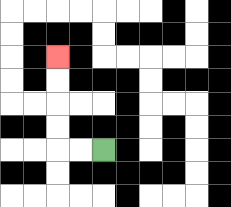{'start': '[4, 6]', 'end': '[2, 2]', 'path_directions': 'L,L,U,U,U,U', 'path_coordinates': '[[4, 6], [3, 6], [2, 6], [2, 5], [2, 4], [2, 3], [2, 2]]'}